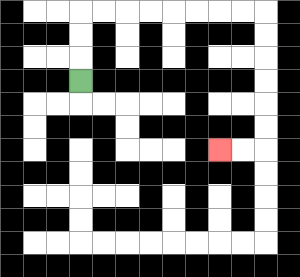{'start': '[3, 3]', 'end': '[9, 6]', 'path_directions': 'U,U,U,R,R,R,R,R,R,R,R,D,D,D,D,D,D,L,L', 'path_coordinates': '[[3, 3], [3, 2], [3, 1], [3, 0], [4, 0], [5, 0], [6, 0], [7, 0], [8, 0], [9, 0], [10, 0], [11, 0], [11, 1], [11, 2], [11, 3], [11, 4], [11, 5], [11, 6], [10, 6], [9, 6]]'}